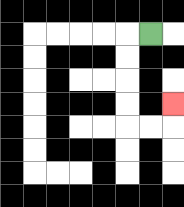{'start': '[6, 1]', 'end': '[7, 4]', 'path_directions': 'L,D,D,D,D,R,R,U', 'path_coordinates': '[[6, 1], [5, 1], [5, 2], [5, 3], [5, 4], [5, 5], [6, 5], [7, 5], [7, 4]]'}